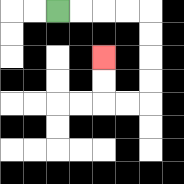{'start': '[2, 0]', 'end': '[4, 2]', 'path_directions': 'R,R,R,R,D,D,D,D,L,L,U,U', 'path_coordinates': '[[2, 0], [3, 0], [4, 0], [5, 0], [6, 0], [6, 1], [6, 2], [6, 3], [6, 4], [5, 4], [4, 4], [4, 3], [4, 2]]'}